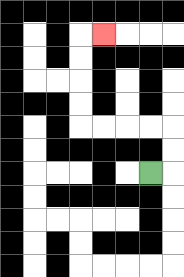{'start': '[6, 7]', 'end': '[4, 1]', 'path_directions': 'R,U,U,L,L,L,L,U,U,U,U,R', 'path_coordinates': '[[6, 7], [7, 7], [7, 6], [7, 5], [6, 5], [5, 5], [4, 5], [3, 5], [3, 4], [3, 3], [3, 2], [3, 1], [4, 1]]'}